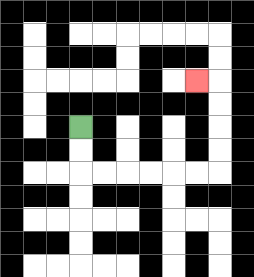{'start': '[3, 5]', 'end': '[8, 3]', 'path_directions': 'D,D,R,R,R,R,R,R,U,U,U,U,L', 'path_coordinates': '[[3, 5], [3, 6], [3, 7], [4, 7], [5, 7], [6, 7], [7, 7], [8, 7], [9, 7], [9, 6], [9, 5], [9, 4], [9, 3], [8, 3]]'}